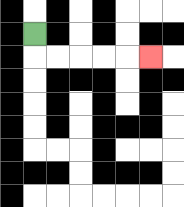{'start': '[1, 1]', 'end': '[6, 2]', 'path_directions': 'D,R,R,R,R,R', 'path_coordinates': '[[1, 1], [1, 2], [2, 2], [3, 2], [4, 2], [5, 2], [6, 2]]'}